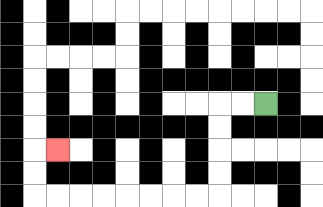{'start': '[11, 4]', 'end': '[2, 6]', 'path_directions': 'L,L,D,D,D,D,L,L,L,L,L,L,L,L,U,U,R', 'path_coordinates': '[[11, 4], [10, 4], [9, 4], [9, 5], [9, 6], [9, 7], [9, 8], [8, 8], [7, 8], [6, 8], [5, 8], [4, 8], [3, 8], [2, 8], [1, 8], [1, 7], [1, 6], [2, 6]]'}